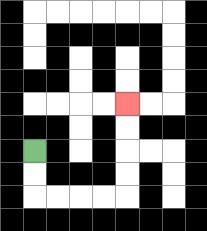{'start': '[1, 6]', 'end': '[5, 4]', 'path_directions': 'D,D,R,R,R,R,U,U,U,U', 'path_coordinates': '[[1, 6], [1, 7], [1, 8], [2, 8], [3, 8], [4, 8], [5, 8], [5, 7], [5, 6], [5, 5], [5, 4]]'}